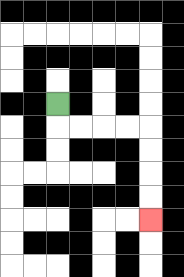{'start': '[2, 4]', 'end': '[6, 9]', 'path_directions': 'D,R,R,R,R,D,D,D,D', 'path_coordinates': '[[2, 4], [2, 5], [3, 5], [4, 5], [5, 5], [6, 5], [6, 6], [6, 7], [6, 8], [6, 9]]'}